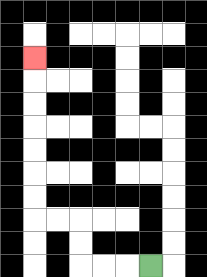{'start': '[6, 11]', 'end': '[1, 2]', 'path_directions': 'L,L,L,U,U,L,L,U,U,U,U,U,U,U', 'path_coordinates': '[[6, 11], [5, 11], [4, 11], [3, 11], [3, 10], [3, 9], [2, 9], [1, 9], [1, 8], [1, 7], [1, 6], [1, 5], [1, 4], [1, 3], [1, 2]]'}